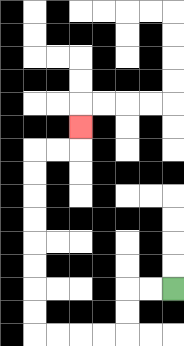{'start': '[7, 12]', 'end': '[3, 5]', 'path_directions': 'L,L,D,D,L,L,L,L,U,U,U,U,U,U,U,U,R,R,U', 'path_coordinates': '[[7, 12], [6, 12], [5, 12], [5, 13], [5, 14], [4, 14], [3, 14], [2, 14], [1, 14], [1, 13], [1, 12], [1, 11], [1, 10], [1, 9], [1, 8], [1, 7], [1, 6], [2, 6], [3, 6], [3, 5]]'}